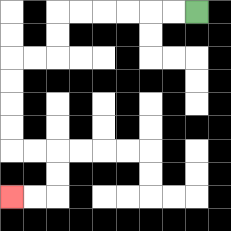{'start': '[8, 0]', 'end': '[0, 8]', 'path_directions': 'L,L,L,L,L,L,D,D,L,L,D,D,D,D,R,R,D,D,L,L', 'path_coordinates': '[[8, 0], [7, 0], [6, 0], [5, 0], [4, 0], [3, 0], [2, 0], [2, 1], [2, 2], [1, 2], [0, 2], [0, 3], [0, 4], [0, 5], [0, 6], [1, 6], [2, 6], [2, 7], [2, 8], [1, 8], [0, 8]]'}